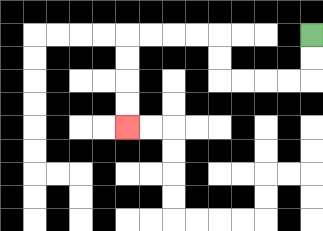{'start': '[13, 1]', 'end': '[5, 5]', 'path_directions': 'D,D,L,L,L,L,U,U,L,L,L,L,D,D,D,D', 'path_coordinates': '[[13, 1], [13, 2], [13, 3], [12, 3], [11, 3], [10, 3], [9, 3], [9, 2], [9, 1], [8, 1], [7, 1], [6, 1], [5, 1], [5, 2], [5, 3], [5, 4], [5, 5]]'}